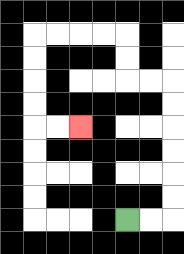{'start': '[5, 9]', 'end': '[3, 5]', 'path_directions': 'R,R,U,U,U,U,U,U,L,L,U,U,L,L,L,L,D,D,D,D,R,R', 'path_coordinates': '[[5, 9], [6, 9], [7, 9], [7, 8], [7, 7], [7, 6], [7, 5], [7, 4], [7, 3], [6, 3], [5, 3], [5, 2], [5, 1], [4, 1], [3, 1], [2, 1], [1, 1], [1, 2], [1, 3], [1, 4], [1, 5], [2, 5], [3, 5]]'}